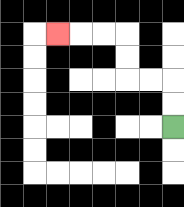{'start': '[7, 5]', 'end': '[2, 1]', 'path_directions': 'U,U,L,L,U,U,L,L,L', 'path_coordinates': '[[7, 5], [7, 4], [7, 3], [6, 3], [5, 3], [5, 2], [5, 1], [4, 1], [3, 1], [2, 1]]'}